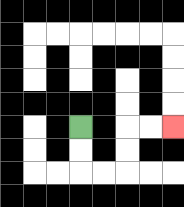{'start': '[3, 5]', 'end': '[7, 5]', 'path_directions': 'D,D,R,R,U,U,R,R', 'path_coordinates': '[[3, 5], [3, 6], [3, 7], [4, 7], [5, 7], [5, 6], [5, 5], [6, 5], [7, 5]]'}